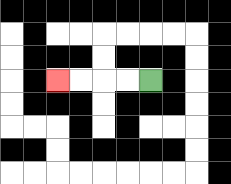{'start': '[6, 3]', 'end': '[2, 3]', 'path_directions': 'L,L,L,L', 'path_coordinates': '[[6, 3], [5, 3], [4, 3], [3, 3], [2, 3]]'}